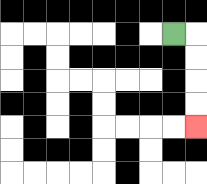{'start': '[7, 1]', 'end': '[8, 5]', 'path_directions': 'R,D,D,D,D', 'path_coordinates': '[[7, 1], [8, 1], [8, 2], [8, 3], [8, 4], [8, 5]]'}